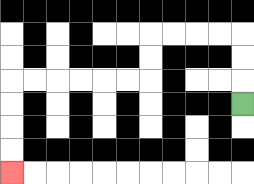{'start': '[10, 4]', 'end': '[0, 7]', 'path_directions': 'U,U,U,L,L,L,L,D,D,L,L,L,L,L,L,D,D,D,D', 'path_coordinates': '[[10, 4], [10, 3], [10, 2], [10, 1], [9, 1], [8, 1], [7, 1], [6, 1], [6, 2], [6, 3], [5, 3], [4, 3], [3, 3], [2, 3], [1, 3], [0, 3], [0, 4], [0, 5], [0, 6], [0, 7]]'}